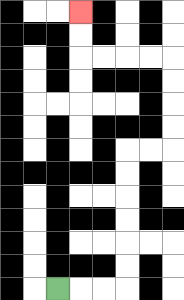{'start': '[2, 12]', 'end': '[3, 0]', 'path_directions': 'R,R,R,U,U,U,U,U,U,R,R,U,U,U,U,L,L,L,L,U,U', 'path_coordinates': '[[2, 12], [3, 12], [4, 12], [5, 12], [5, 11], [5, 10], [5, 9], [5, 8], [5, 7], [5, 6], [6, 6], [7, 6], [7, 5], [7, 4], [7, 3], [7, 2], [6, 2], [5, 2], [4, 2], [3, 2], [3, 1], [3, 0]]'}